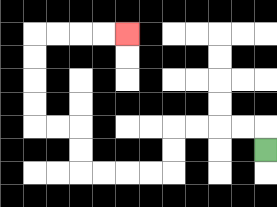{'start': '[11, 6]', 'end': '[5, 1]', 'path_directions': 'U,L,L,L,L,D,D,L,L,L,L,U,U,L,L,U,U,U,U,R,R,R,R', 'path_coordinates': '[[11, 6], [11, 5], [10, 5], [9, 5], [8, 5], [7, 5], [7, 6], [7, 7], [6, 7], [5, 7], [4, 7], [3, 7], [3, 6], [3, 5], [2, 5], [1, 5], [1, 4], [1, 3], [1, 2], [1, 1], [2, 1], [3, 1], [4, 1], [5, 1]]'}